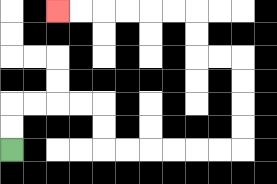{'start': '[0, 6]', 'end': '[2, 0]', 'path_directions': 'U,U,R,R,R,R,D,D,R,R,R,R,R,R,U,U,U,U,L,L,U,U,L,L,L,L,L,L', 'path_coordinates': '[[0, 6], [0, 5], [0, 4], [1, 4], [2, 4], [3, 4], [4, 4], [4, 5], [4, 6], [5, 6], [6, 6], [7, 6], [8, 6], [9, 6], [10, 6], [10, 5], [10, 4], [10, 3], [10, 2], [9, 2], [8, 2], [8, 1], [8, 0], [7, 0], [6, 0], [5, 0], [4, 0], [3, 0], [2, 0]]'}